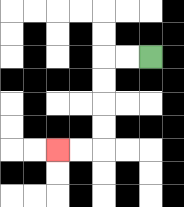{'start': '[6, 2]', 'end': '[2, 6]', 'path_directions': 'L,L,D,D,D,D,L,L', 'path_coordinates': '[[6, 2], [5, 2], [4, 2], [4, 3], [4, 4], [4, 5], [4, 6], [3, 6], [2, 6]]'}